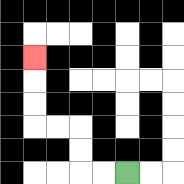{'start': '[5, 7]', 'end': '[1, 2]', 'path_directions': 'L,L,U,U,L,L,U,U,U', 'path_coordinates': '[[5, 7], [4, 7], [3, 7], [3, 6], [3, 5], [2, 5], [1, 5], [1, 4], [1, 3], [1, 2]]'}